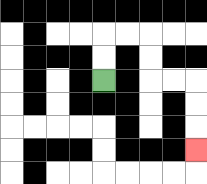{'start': '[4, 3]', 'end': '[8, 6]', 'path_directions': 'U,U,R,R,D,D,R,R,D,D,D', 'path_coordinates': '[[4, 3], [4, 2], [4, 1], [5, 1], [6, 1], [6, 2], [6, 3], [7, 3], [8, 3], [8, 4], [8, 5], [8, 6]]'}